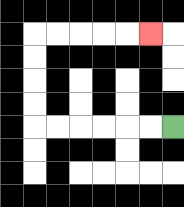{'start': '[7, 5]', 'end': '[6, 1]', 'path_directions': 'L,L,L,L,L,L,U,U,U,U,R,R,R,R,R', 'path_coordinates': '[[7, 5], [6, 5], [5, 5], [4, 5], [3, 5], [2, 5], [1, 5], [1, 4], [1, 3], [1, 2], [1, 1], [2, 1], [3, 1], [4, 1], [5, 1], [6, 1]]'}